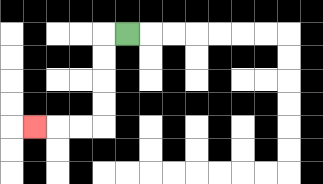{'start': '[5, 1]', 'end': '[1, 5]', 'path_directions': 'L,D,D,D,D,L,L,L', 'path_coordinates': '[[5, 1], [4, 1], [4, 2], [4, 3], [4, 4], [4, 5], [3, 5], [2, 5], [1, 5]]'}